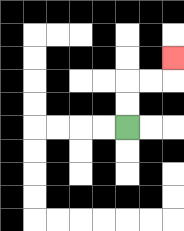{'start': '[5, 5]', 'end': '[7, 2]', 'path_directions': 'U,U,R,R,U', 'path_coordinates': '[[5, 5], [5, 4], [5, 3], [6, 3], [7, 3], [7, 2]]'}